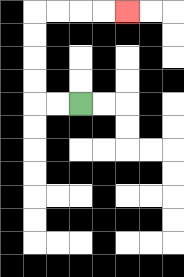{'start': '[3, 4]', 'end': '[5, 0]', 'path_directions': 'L,L,U,U,U,U,R,R,R,R', 'path_coordinates': '[[3, 4], [2, 4], [1, 4], [1, 3], [1, 2], [1, 1], [1, 0], [2, 0], [3, 0], [4, 0], [5, 0]]'}